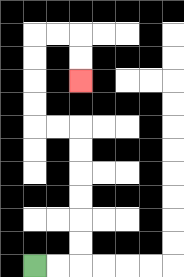{'start': '[1, 11]', 'end': '[3, 3]', 'path_directions': 'R,R,U,U,U,U,U,U,L,L,U,U,U,U,R,R,D,D', 'path_coordinates': '[[1, 11], [2, 11], [3, 11], [3, 10], [3, 9], [3, 8], [3, 7], [3, 6], [3, 5], [2, 5], [1, 5], [1, 4], [1, 3], [1, 2], [1, 1], [2, 1], [3, 1], [3, 2], [3, 3]]'}